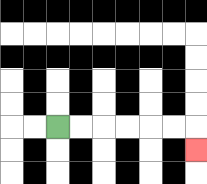{'start': '[2, 5]', 'end': '[8, 6]', 'path_directions': 'R,R,R,R,R,R,D', 'path_coordinates': '[[2, 5], [3, 5], [4, 5], [5, 5], [6, 5], [7, 5], [8, 5], [8, 6]]'}